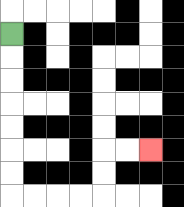{'start': '[0, 1]', 'end': '[6, 6]', 'path_directions': 'D,D,D,D,D,D,D,R,R,R,R,U,U,R,R', 'path_coordinates': '[[0, 1], [0, 2], [0, 3], [0, 4], [0, 5], [0, 6], [0, 7], [0, 8], [1, 8], [2, 8], [3, 8], [4, 8], [4, 7], [4, 6], [5, 6], [6, 6]]'}